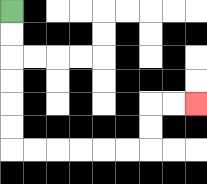{'start': '[0, 0]', 'end': '[8, 4]', 'path_directions': 'D,D,D,D,D,D,R,R,R,R,R,R,U,U,R,R', 'path_coordinates': '[[0, 0], [0, 1], [0, 2], [0, 3], [0, 4], [0, 5], [0, 6], [1, 6], [2, 6], [3, 6], [4, 6], [5, 6], [6, 6], [6, 5], [6, 4], [7, 4], [8, 4]]'}